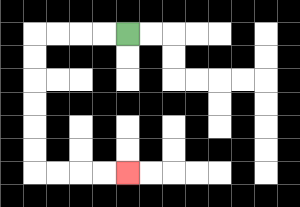{'start': '[5, 1]', 'end': '[5, 7]', 'path_directions': 'L,L,L,L,D,D,D,D,D,D,R,R,R,R', 'path_coordinates': '[[5, 1], [4, 1], [3, 1], [2, 1], [1, 1], [1, 2], [1, 3], [1, 4], [1, 5], [1, 6], [1, 7], [2, 7], [3, 7], [4, 7], [5, 7]]'}